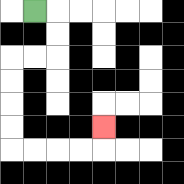{'start': '[1, 0]', 'end': '[4, 5]', 'path_directions': 'R,D,D,L,L,D,D,D,D,R,R,R,R,U', 'path_coordinates': '[[1, 0], [2, 0], [2, 1], [2, 2], [1, 2], [0, 2], [0, 3], [0, 4], [0, 5], [0, 6], [1, 6], [2, 6], [3, 6], [4, 6], [4, 5]]'}